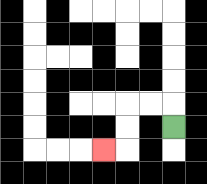{'start': '[7, 5]', 'end': '[4, 6]', 'path_directions': 'U,L,L,D,D,L', 'path_coordinates': '[[7, 5], [7, 4], [6, 4], [5, 4], [5, 5], [5, 6], [4, 6]]'}